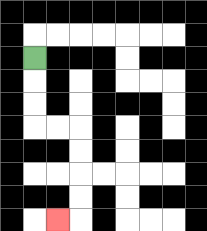{'start': '[1, 2]', 'end': '[2, 9]', 'path_directions': 'D,D,D,R,R,D,D,D,D,L', 'path_coordinates': '[[1, 2], [1, 3], [1, 4], [1, 5], [2, 5], [3, 5], [3, 6], [3, 7], [3, 8], [3, 9], [2, 9]]'}